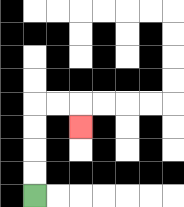{'start': '[1, 8]', 'end': '[3, 5]', 'path_directions': 'U,U,U,U,R,R,D', 'path_coordinates': '[[1, 8], [1, 7], [1, 6], [1, 5], [1, 4], [2, 4], [3, 4], [3, 5]]'}